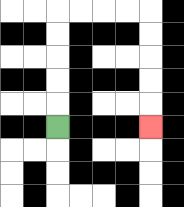{'start': '[2, 5]', 'end': '[6, 5]', 'path_directions': 'U,U,U,U,U,R,R,R,R,D,D,D,D,D', 'path_coordinates': '[[2, 5], [2, 4], [2, 3], [2, 2], [2, 1], [2, 0], [3, 0], [4, 0], [5, 0], [6, 0], [6, 1], [6, 2], [6, 3], [6, 4], [6, 5]]'}